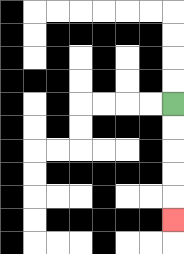{'start': '[7, 4]', 'end': '[7, 9]', 'path_directions': 'D,D,D,D,D', 'path_coordinates': '[[7, 4], [7, 5], [7, 6], [7, 7], [7, 8], [7, 9]]'}